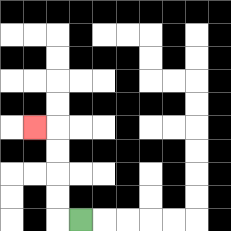{'start': '[3, 9]', 'end': '[1, 5]', 'path_directions': 'L,U,U,U,U,L', 'path_coordinates': '[[3, 9], [2, 9], [2, 8], [2, 7], [2, 6], [2, 5], [1, 5]]'}